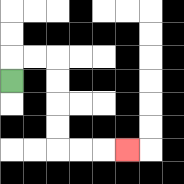{'start': '[0, 3]', 'end': '[5, 6]', 'path_directions': 'U,R,R,D,D,D,D,R,R,R', 'path_coordinates': '[[0, 3], [0, 2], [1, 2], [2, 2], [2, 3], [2, 4], [2, 5], [2, 6], [3, 6], [4, 6], [5, 6]]'}